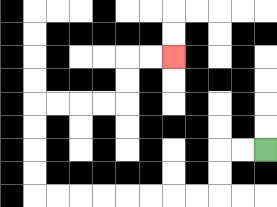{'start': '[11, 6]', 'end': '[7, 2]', 'path_directions': 'L,L,D,D,L,L,L,L,L,L,L,L,U,U,U,U,R,R,R,R,U,U,R,R', 'path_coordinates': '[[11, 6], [10, 6], [9, 6], [9, 7], [9, 8], [8, 8], [7, 8], [6, 8], [5, 8], [4, 8], [3, 8], [2, 8], [1, 8], [1, 7], [1, 6], [1, 5], [1, 4], [2, 4], [3, 4], [4, 4], [5, 4], [5, 3], [5, 2], [6, 2], [7, 2]]'}